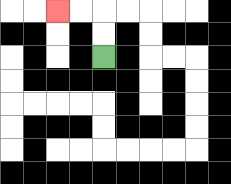{'start': '[4, 2]', 'end': '[2, 0]', 'path_directions': 'U,U,L,L', 'path_coordinates': '[[4, 2], [4, 1], [4, 0], [3, 0], [2, 0]]'}